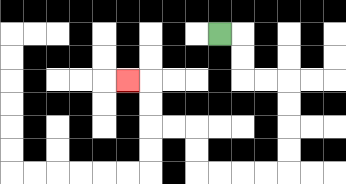{'start': '[9, 1]', 'end': '[5, 3]', 'path_directions': 'R,D,D,R,R,D,D,D,D,L,L,L,L,U,U,L,L,U,U,L', 'path_coordinates': '[[9, 1], [10, 1], [10, 2], [10, 3], [11, 3], [12, 3], [12, 4], [12, 5], [12, 6], [12, 7], [11, 7], [10, 7], [9, 7], [8, 7], [8, 6], [8, 5], [7, 5], [6, 5], [6, 4], [6, 3], [5, 3]]'}